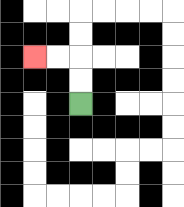{'start': '[3, 4]', 'end': '[1, 2]', 'path_directions': 'U,U,L,L', 'path_coordinates': '[[3, 4], [3, 3], [3, 2], [2, 2], [1, 2]]'}